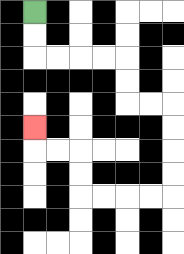{'start': '[1, 0]', 'end': '[1, 5]', 'path_directions': 'D,D,R,R,R,R,D,D,R,R,D,D,D,D,L,L,L,L,U,U,L,L,U', 'path_coordinates': '[[1, 0], [1, 1], [1, 2], [2, 2], [3, 2], [4, 2], [5, 2], [5, 3], [5, 4], [6, 4], [7, 4], [7, 5], [7, 6], [7, 7], [7, 8], [6, 8], [5, 8], [4, 8], [3, 8], [3, 7], [3, 6], [2, 6], [1, 6], [1, 5]]'}